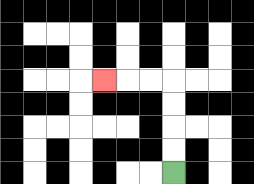{'start': '[7, 7]', 'end': '[4, 3]', 'path_directions': 'U,U,U,U,L,L,L', 'path_coordinates': '[[7, 7], [7, 6], [7, 5], [7, 4], [7, 3], [6, 3], [5, 3], [4, 3]]'}